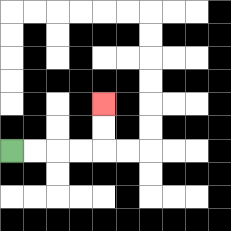{'start': '[0, 6]', 'end': '[4, 4]', 'path_directions': 'R,R,R,R,U,U', 'path_coordinates': '[[0, 6], [1, 6], [2, 6], [3, 6], [4, 6], [4, 5], [4, 4]]'}